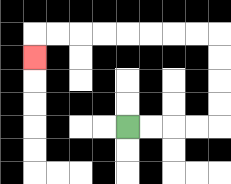{'start': '[5, 5]', 'end': '[1, 2]', 'path_directions': 'R,R,R,R,U,U,U,U,L,L,L,L,L,L,L,L,D', 'path_coordinates': '[[5, 5], [6, 5], [7, 5], [8, 5], [9, 5], [9, 4], [9, 3], [9, 2], [9, 1], [8, 1], [7, 1], [6, 1], [5, 1], [4, 1], [3, 1], [2, 1], [1, 1], [1, 2]]'}